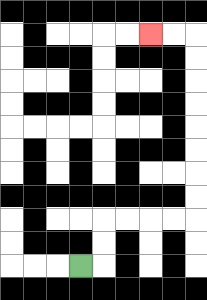{'start': '[3, 11]', 'end': '[6, 1]', 'path_directions': 'R,U,U,R,R,R,R,U,U,U,U,U,U,U,U,L,L', 'path_coordinates': '[[3, 11], [4, 11], [4, 10], [4, 9], [5, 9], [6, 9], [7, 9], [8, 9], [8, 8], [8, 7], [8, 6], [8, 5], [8, 4], [8, 3], [8, 2], [8, 1], [7, 1], [6, 1]]'}